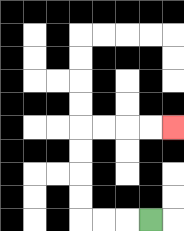{'start': '[6, 9]', 'end': '[7, 5]', 'path_directions': 'L,L,L,U,U,U,U,R,R,R,R', 'path_coordinates': '[[6, 9], [5, 9], [4, 9], [3, 9], [3, 8], [3, 7], [3, 6], [3, 5], [4, 5], [5, 5], [6, 5], [7, 5]]'}